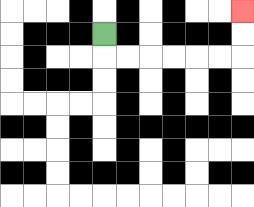{'start': '[4, 1]', 'end': '[10, 0]', 'path_directions': 'D,R,R,R,R,R,R,U,U', 'path_coordinates': '[[4, 1], [4, 2], [5, 2], [6, 2], [7, 2], [8, 2], [9, 2], [10, 2], [10, 1], [10, 0]]'}